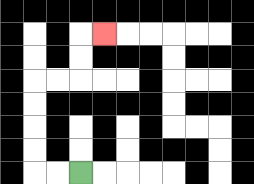{'start': '[3, 7]', 'end': '[4, 1]', 'path_directions': 'L,L,U,U,U,U,R,R,U,U,R', 'path_coordinates': '[[3, 7], [2, 7], [1, 7], [1, 6], [1, 5], [1, 4], [1, 3], [2, 3], [3, 3], [3, 2], [3, 1], [4, 1]]'}